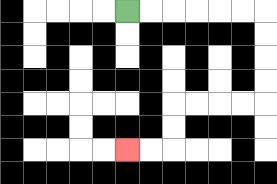{'start': '[5, 0]', 'end': '[5, 6]', 'path_directions': 'R,R,R,R,R,R,D,D,D,D,L,L,L,L,D,D,L,L', 'path_coordinates': '[[5, 0], [6, 0], [7, 0], [8, 0], [9, 0], [10, 0], [11, 0], [11, 1], [11, 2], [11, 3], [11, 4], [10, 4], [9, 4], [8, 4], [7, 4], [7, 5], [7, 6], [6, 6], [5, 6]]'}